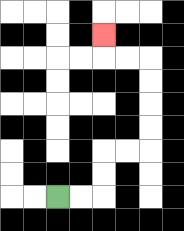{'start': '[2, 8]', 'end': '[4, 1]', 'path_directions': 'R,R,U,U,R,R,U,U,U,U,L,L,U', 'path_coordinates': '[[2, 8], [3, 8], [4, 8], [4, 7], [4, 6], [5, 6], [6, 6], [6, 5], [6, 4], [6, 3], [6, 2], [5, 2], [4, 2], [4, 1]]'}